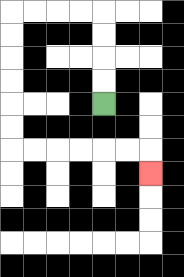{'start': '[4, 4]', 'end': '[6, 7]', 'path_directions': 'U,U,U,U,L,L,L,L,D,D,D,D,D,D,R,R,R,R,R,R,D', 'path_coordinates': '[[4, 4], [4, 3], [4, 2], [4, 1], [4, 0], [3, 0], [2, 0], [1, 0], [0, 0], [0, 1], [0, 2], [0, 3], [0, 4], [0, 5], [0, 6], [1, 6], [2, 6], [3, 6], [4, 6], [5, 6], [6, 6], [6, 7]]'}